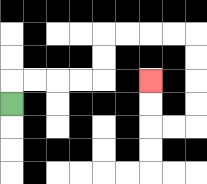{'start': '[0, 4]', 'end': '[6, 3]', 'path_directions': 'U,R,R,R,R,U,U,R,R,R,R,D,D,D,D,L,L,U,U', 'path_coordinates': '[[0, 4], [0, 3], [1, 3], [2, 3], [3, 3], [4, 3], [4, 2], [4, 1], [5, 1], [6, 1], [7, 1], [8, 1], [8, 2], [8, 3], [8, 4], [8, 5], [7, 5], [6, 5], [6, 4], [6, 3]]'}